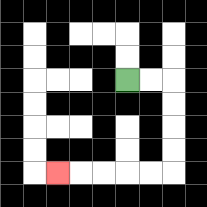{'start': '[5, 3]', 'end': '[2, 7]', 'path_directions': 'R,R,D,D,D,D,L,L,L,L,L', 'path_coordinates': '[[5, 3], [6, 3], [7, 3], [7, 4], [7, 5], [7, 6], [7, 7], [6, 7], [5, 7], [4, 7], [3, 7], [2, 7]]'}